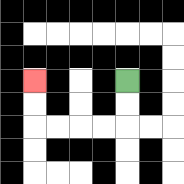{'start': '[5, 3]', 'end': '[1, 3]', 'path_directions': 'D,D,L,L,L,L,U,U', 'path_coordinates': '[[5, 3], [5, 4], [5, 5], [4, 5], [3, 5], [2, 5], [1, 5], [1, 4], [1, 3]]'}